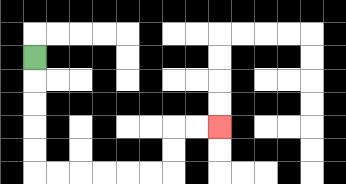{'start': '[1, 2]', 'end': '[9, 5]', 'path_directions': 'D,D,D,D,D,R,R,R,R,R,R,U,U,R,R', 'path_coordinates': '[[1, 2], [1, 3], [1, 4], [1, 5], [1, 6], [1, 7], [2, 7], [3, 7], [4, 7], [5, 7], [6, 7], [7, 7], [7, 6], [7, 5], [8, 5], [9, 5]]'}